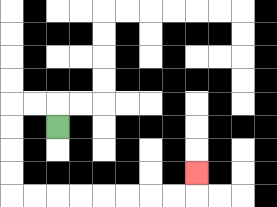{'start': '[2, 5]', 'end': '[8, 7]', 'path_directions': 'U,L,L,D,D,D,D,R,R,R,R,R,R,R,R,U', 'path_coordinates': '[[2, 5], [2, 4], [1, 4], [0, 4], [0, 5], [0, 6], [0, 7], [0, 8], [1, 8], [2, 8], [3, 8], [4, 8], [5, 8], [6, 8], [7, 8], [8, 8], [8, 7]]'}